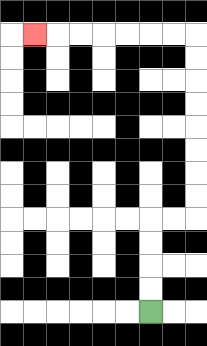{'start': '[6, 13]', 'end': '[1, 1]', 'path_directions': 'U,U,U,U,R,R,U,U,U,U,U,U,U,U,L,L,L,L,L,L,L', 'path_coordinates': '[[6, 13], [6, 12], [6, 11], [6, 10], [6, 9], [7, 9], [8, 9], [8, 8], [8, 7], [8, 6], [8, 5], [8, 4], [8, 3], [8, 2], [8, 1], [7, 1], [6, 1], [5, 1], [4, 1], [3, 1], [2, 1], [1, 1]]'}